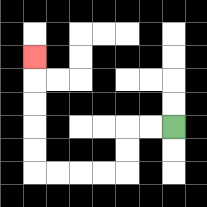{'start': '[7, 5]', 'end': '[1, 2]', 'path_directions': 'L,L,D,D,L,L,L,L,U,U,U,U,U', 'path_coordinates': '[[7, 5], [6, 5], [5, 5], [5, 6], [5, 7], [4, 7], [3, 7], [2, 7], [1, 7], [1, 6], [1, 5], [1, 4], [1, 3], [1, 2]]'}